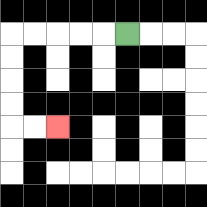{'start': '[5, 1]', 'end': '[2, 5]', 'path_directions': 'L,L,L,L,L,D,D,D,D,R,R', 'path_coordinates': '[[5, 1], [4, 1], [3, 1], [2, 1], [1, 1], [0, 1], [0, 2], [0, 3], [0, 4], [0, 5], [1, 5], [2, 5]]'}